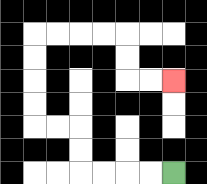{'start': '[7, 7]', 'end': '[7, 3]', 'path_directions': 'L,L,L,L,U,U,L,L,U,U,U,U,R,R,R,R,D,D,R,R', 'path_coordinates': '[[7, 7], [6, 7], [5, 7], [4, 7], [3, 7], [3, 6], [3, 5], [2, 5], [1, 5], [1, 4], [1, 3], [1, 2], [1, 1], [2, 1], [3, 1], [4, 1], [5, 1], [5, 2], [5, 3], [6, 3], [7, 3]]'}